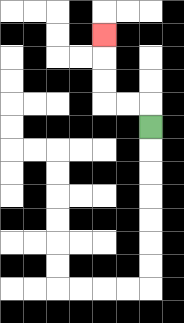{'start': '[6, 5]', 'end': '[4, 1]', 'path_directions': 'U,L,L,U,U,U', 'path_coordinates': '[[6, 5], [6, 4], [5, 4], [4, 4], [4, 3], [4, 2], [4, 1]]'}